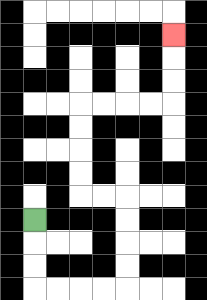{'start': '[1, 9]', 'end': '[7, 1]', 'path_directions': 'D,D,D,R,R,R,R,U,U,U,U,L,L,U,U,U,U,R,R,R,R,U,U,U', 'path_coordinates': '[[1, 9], [1, 10], [1, 11], [1, 12], [2, 12], [3, 12], [4, 12], [5, 12], [5, 11], [5, 10], [5, 9], [5, 8], [4, 8], [3, 8], [3, 7], [3, 6], [3, 5], [3, 4], [4, 4], [5, 4], [6, 4], [7, 4], [7, 3], [7, 2], [7, 1]]'}